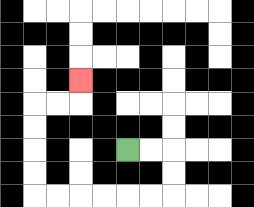{'start': '[5, 6]', 'end': '[3, 3]', 'path_directions': 'R,R,D,D,L,L,L,L,L,L,U,U,U,U,R,R,U', 'path_coordinates': '[[5, 6], [6, 6], [7, 6], [7, 7], [7, 8], [6, 8], [5, 8], [4, 8], [3, 8], [2, 8], [1, 8], [1, 7], [1, 6], [1, 5], [1, 4], [2, 4], [3, 4], [3, 3]]'}